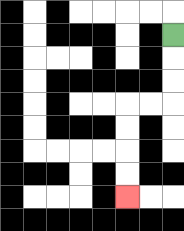{'start': '[7, 1]', 'end': '[5, 8]', 'path_directions': 'D,D,D,L,L,D,D,D,D', 'path_coordinates': '[[7, 1], [7, 2], [7, 3], [7, 4], [6, 4], [5, 4], [5, 5], [5, 6], [5, 7], [5, 8]]'}